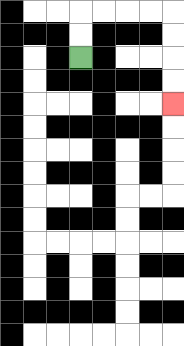{'start': '[3, 2]', 'end': '[7, 4]', 'path_directions': 'U,U,R,R,R,R,D,D,D,D', 'path_coordinates': '[[3, 2], [3, 1], [3, 0], [4, 0], [5, 0], [6, 0], [7, 0], [7, 1], [7, 2], [7, 3], [7, 4]]'}